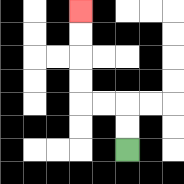{'start': '[5, 6]', 'end': '[3, 0]', 'path_directions': 'U,U,L,L,U,U,U,U', 'path_coordinates': '[[5, 6], [5, 5], [5, 4], [4, 4], [3, 4], [3, 3], [3, 2], [3, 1], [3, 0]]'}